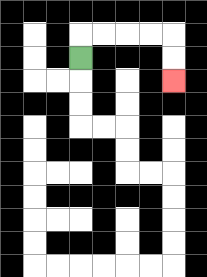{'start': '[3, 2]', 'end': '[7, 3]', 'path_directions': 'U,R,R,R,R,D,D', 'path_coordinates': '[[3, 2], [3, 1], [4, 1], [5, 1], [6, 1], [7, 1], [7, 2], [7, 3]]'}